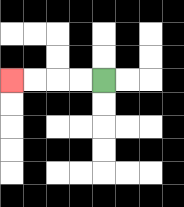{'start': '[4, 3]', 'end': '[0, 3]', 'path_directions': 'L,L,L,L', 'path_coordinates': '[[4, 3], [3, 3], [2, 3], [1, 3], [0, 3]]'}